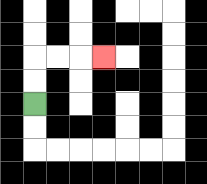{'start': '[1, 4]', 'end': '[4, 2]', 'path_directions': 'U,U,R,R,R', 'path_coordinates': '[[1, 4], [1, 3], [1, 2], [2, 2], [3, 2], [4, 2]]'}